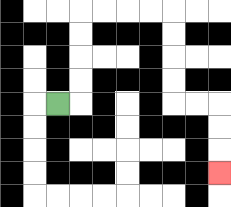{'start': '[2, 4]', 'end': '[9, 7]', 'path_directions': 'R,U,U,U,U,R,R,R,R,D,D,D,D,R,R,D,D,D', 'path_coordinates': '[[2, 4], [3, 4], [3, 3], [3, 2], [3, 1], [3, 0], [4, 0], [5, 0], [6, 0], [7, 0], [7, 1], [7, 2], [7, 3], [7, 4], [8, 4], [9, 4], [9, 5], [9, 6], [9, 7]]'}